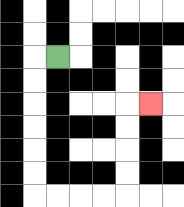{'start': '[2, 2]', 'end': '[6, 4]', 'path_directions': 'L,D,D,D,D,D,D,R,R,R,R,U,U,U,U,R', 'path_coordinates': '[[2, 2], [1, 2], [1, 3], [1, 4], [1, 5], [1, 6], [1, 7], [1, 8], [2, 8], [3, 8], [4, 8], [5, 8], [5, 7], [5, 6], [5, 5], [5, 4], [6, 4]]'}